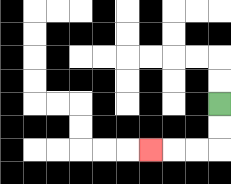{'start': '[9, 4]', 'end': '[6, 6]', 'path_directions': 'D,D,L,L,L', 'path_coordinates': '[[9, 4], [9, 5], [9, 6], [8, 6], [7, 6], [6, 6]]'}